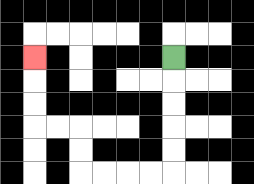{'start': '[7, 2]', 'end': '[1, 2]', 'path_directions': 'D,D,D,D,D,L,L,L,L,U,U,L,L,U,U,U', 'path_coordinates': '[[7, 2], [7, 3], [7, 4], [7, 5], [7, 6], [7, 7], [6, 7], [5, 7], [4, 7], [3, 7], [3, 6], [3, 5], [2, 5], [1, 5], [1, 4], [1, 3], [1, 2]]'}